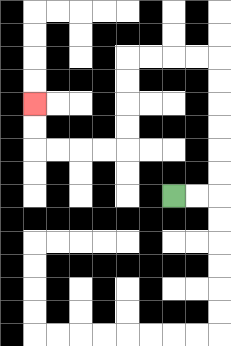{'start': '[7, 8]', 'end': '[1, 4]', 'path_directions': 'R,R,U,U,U,U,U,U,L,L,L,L,D,D,D,D,L,L,L,L,U,U', 'path_coordinates': '[[7, 8], [8, 8], [9, 8], [9, 7], [9, 6], [9, 5], [9, 4], [9, 3], [9, 2], [8, 2], [7, 2], [6, 2], [5, 2], [5, 3], [5, 4], [5, 5], [5, 6], [4, 6], [3, 6], [2, 6], [1, 6], [1, 5], [1, 4]]'}